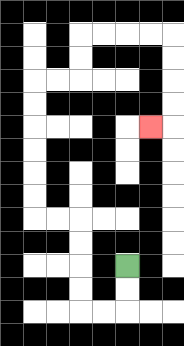{'start': '[5, 11]', 'end': '[6, 5]', 'path_directions': 'D,D,L,L,U,U,U,U,L,L,U,U,U,U,U,U,R,R,U,U,R,R,R,R,D,D,D,D,L', 'path_coordinates': '[[5, 11], [5, 12], [5, 13], [4, 13], [3, 13], [3, 12], [3, 11], [3, 10], [3, 9], [2, 9], [1, 9], [1, 8], [1, 7], [1, 6], [1, 5], [1, 4], [1, 3], [2, 3], [3, 3], [3, 2], [3, 1], [4, 1], [5, 1], [6, 1], [7, 1], [7, 2], [7, 3], [7, 4], [7, 5], [6, 5]]'}